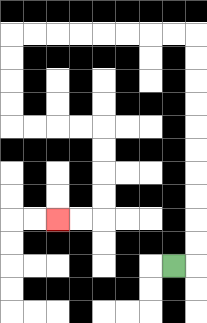{'start': '[7, 11]', 'end': '[2, 9]', 'path_directions': 'R,U,U,U,U,U,U,U,U,U,U,L,L,L,L,L,L,L,L,D,D,D,D,R,R,R,R,D,D,D,D,L,L', 'path_coordinates': '[[7, 11], [8, 11], [8, 10], [8, 9], [8, 8], [8, 7], [8, 6], [8, 5], [8, 4], [8, 3], [8, 2], [8, 1], [7, 1], [6, 1], [5, 1], [4, 1], [3, 1], [2, 1], [1, 1], [0, 1], [0, 2], [0, 3], [0, 4], [0, 5], [1, 5], [2, 5], [3, 5], [4, 5], [4, 6], [4, 7], [4, 8], [4, 9], [3, 9], [2, 9]]'}